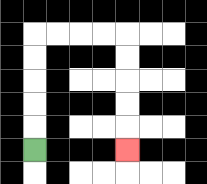{'start': '[1, 6]', 'end': '[5, 6]', 'path_directions': 'U,U,U,U,U,R,R,R,R,D,D,D,D,D', 'path_coordinates': '[[1, 6], [1, 5], [1, 4], [1, 3], [1, 2], [1, 1], [2, 1], [3, 1], [4, 1], [5, 1], [5, 2], [5, 3], [5, 4], [5, 5], [5, 6]]'}